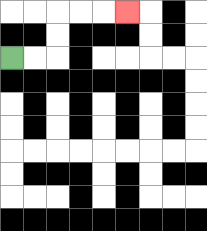{'start': '[0, 2]', 'end': '[5, 0]', 'path_directions': 'R,R,U,U,R,R,R', 'path_coordinates': '[[0, 2], [1, 2], [2, 2], [2, 1], [2, 0], [3, 0], [4, 0], [5, 0]]'}